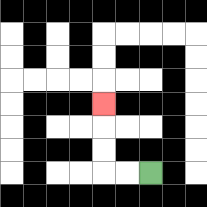{'start': '[6, 7]', 'end': '[4, 4]', 'path_directions': 'L,L,U,U,U', 'path_coordinates': '[[6, 7], [5, 7], [4, 7], [4, 6], [4, 5], [4, 4]]'}